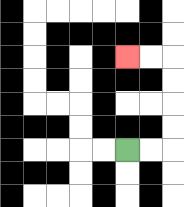{'start': '[5, 6]', 'end': '[5, 2]', 'path_directions': 'R,R,U,U,U,U,L,L', 'path_coordinates': '[[5, 6], [6, 6], [7, 6], [7, 5], [7, 4], [7, 3], [7, 2], [6, 2], [5, 2]]'}